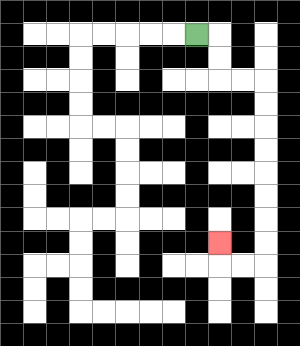{'start': '[8, 1]', 'end': '[9, 10]', 'path_directions': 'R,D,D,R,R,D,D,D,D,D,D,D,D,L,L,U', 'path_coordinates': '[[8, 1], [9, 1], [9, 2], [9, 3], [10, 3], [11, 3], [11, 4], [11, 5], [11, 6], [11, 7], [11, 8], [11, 9], [11, 10], [11, 11], [10, 11], [9, 11], [9, 10]]'}